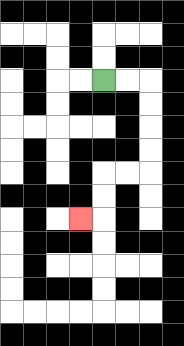{'start': '[4, 3]', 'end': '[3, 9]', 'path_directions': 'R,R,D,D,D,D,L,L,D,D,L', 'path_coordinates': '[[4, 3], [5, 3], [6, 3], [6, 4], [6, 5], [6, 6], [6, 7], [5, 7], [4, 7], [4, 8], [4, 9], [3, 9]]'}